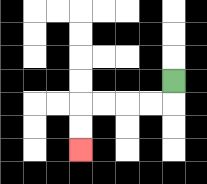{'start': '[7, 3]', 'end': '[3, 6]', 'path_directions': 'D,L,L,L,L,D,D', 'path_coordinates': '[[7, 3], [7, 4], [6, 4], [5, 4], [4, 4], [3, 4], [3, 5], [3, 6]]'}